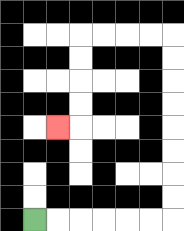{'start': '[1, 9]', 'end': '[2, 5]', 'path_directions': 'R,R,R,R,R,R,U,U,U,U,U,U,U,U,L,L,L,L,D,D,D,D,L', 'path_coordinates': '[[1, 9], [2, 9], [3, 9], [4, 9], [5, 9], [6, 9], [7, 9], [7, 8], [7, 7], [7, 6], [7, 5], [7, 4], [7, 3], [7, 2], [7, 1], [6, 1], [5, 1], [4, 1], [3, 1], [3, 2], [3, 3], [3, 4], [3, 5], [2, 5]]'}